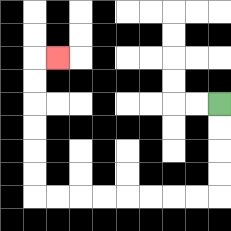{'start': '[9, 4]', 'end': '[2, 2]', 'path_directions': 'D,D,D,D,L,L,L,L,L,L,L,L,U,U,U,U,U,U,R', 'path_coordinates': '[[9, 4], [9, 5], [9, 6], [9, 7], [9, 8], [8, 8], [7, 8], [6, 8], [5, 8], [4, 8], [3, 8], [2, 8], [1, 8], [1, 7], [1, 6], [1, 5], [1, 4], [1, 3], [1, 2], [2, 2]]'}